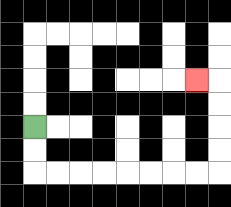{'start': '[1, 5]', 'end': '[8, 3]', 'path_directions': 'D,D,R,R,R,R,R,R,R,R,U,U,U,U,L', 'path_coordinates': '[[1, 5], [1, 6], [1, 7], [2, 7], [3, 7], [4, 7], [5, 7], [6, 7], [7, 7], [8, 7], [9, 7], [9, 6], [9, 5], [9, 4], [9, 3], [8, 3]]'}